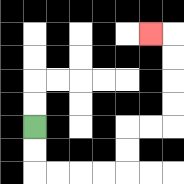{'start': '[1, 5]', 'end': '[6, 1]', 'path_directions': 'D,D,R,R,R,R,U,U,R,R,U,U,U,U,L', 'path_coordinates': '[[1, 5], [1, 6], [1, 7], [2, 7], [3, 7], [4, 7], [5, 7], [5, 6], [5, 5], [6, 5], [7, 5], [7, 4], [7, 3], [7, 2], [7, 1], [6, 1]]'}